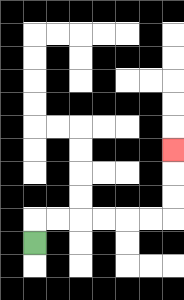{'start': '[1, 10]', 'end': '[7, 6]', 'path_directions': 'U,R,R,R,R,R,R,U,U,U', 'path_coordinates': '[[1, 10], [1, 9], [2, 9], [3, 9], [4, 9], [5, 9], [6, 9], [7, 9], [7, 8], [7, 7], [7, 6]]'}